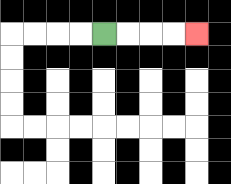{'start': '[4, 1]', 'end': '[8, 1]', 'path_directions': 'R,R,R,R', 'path_coordinates': '[[4, 1], [5, 1], [6, 1], [7, 1], [8, 1]]'}